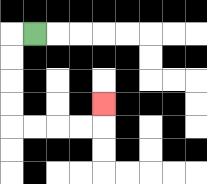{'start': '[1, 1]', 'end': '[4, 4]', 'path_directions': 'L,D,D,D,D,R,R,R,R,U', 'path_coordinates': '[[1, 1], [0, 1], [0, 2], [0, 3], [0, 4], [0, 5], [1, 5], [2, 5], [3, 5], [4, 5], [4, 4]]'}